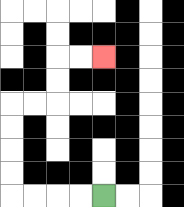{'start': '[4, 8]', 'end': '[4, 2]', 'path_directions': 'L,L,L,L,U,U,U,U,R,R,U,U,R,R', 'path_coordinates': '[[4, 8], [3, 8], [2, 8], [1, 8], [0, 8], [0, 7], [0, 6], [0, 5], [0, 4], [1, 4], [2, 4], [2, 3], [2, 2], [3, 2], [4, 2]]'}